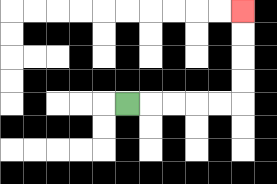{'start': '[5, 4]', 'end': '[10, 0]', 'path_directions': 'R,R,R,R,R,U,U,U,U', 'path_coordinates': '[[5, 4], [6, 4], [7, 4], [8, 4], [9, 4], [10, 4], [10, 3], [10, 2], [10, 1], [10, 0]]'}